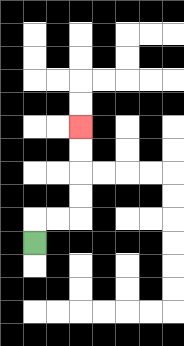{'start': '[1, 10]', 'end': '[3, 5]', 'path_directions': 'U,R,R,U,U,U,U', 'path_coordinates': '[[1, 10], [1, 9], [2, 9], [3, 9], [3, 8], [3, 7], [3, 6], [3, 5]]'}